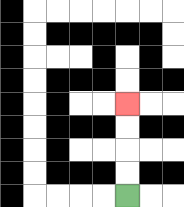{'start': '[5, 8]', 'end': '[5, 4]', 'path_directions': 'U,U,U,U', 'path_coordinates': '[[5, 8], [5, 7], [5, 6], [5, 5], [5, 4]]'}